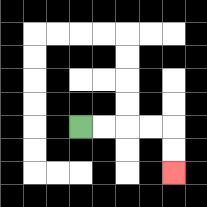{'start': '[3, 5]', 'end': '[7, 7]', 'path_directions': 'R,R,R,R,D,D', 'path_coordinates': '[[3, 5], [4, 5], [5, 5], [6, 5], [7, 5], [7, 6], [7, 7]]'}